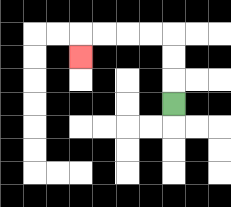{'start': '[7, 4]', 'end': '[3, 2]', 'path_directions': 'U,U,U,L,L,L,L,D', 'path_coordinates': '[[7, 4], [7, 3], [7, 2], [7, 1], [6, 1], [5, 1], [4, 1], [3, 1], [3, 2]]'}